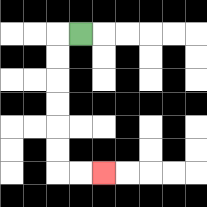{'start': '[3, 1]', 'end': '[4, 7]', 'path_directions': 'L,D,D,D,D,D,D,R,R', 'path_coordinates': '[[3, 1], [2, 1], [2, 2], [2, 3], [2, 4], [2, 5], [2, 6], [2, 7], [3, 7], [4, 7]]'}